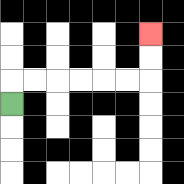{'start': '[0, 4]', 'end': '[6, 1]', 'path_directions': 'U,R,R,R,R,R,R,U,U', 'path_coordinates': '[[0, 4], [0, 3], [1, 3], [2, 3], [3, 3], [4, 3], [5, 3], [6, 3], [6, 2], [6, 1]]'}